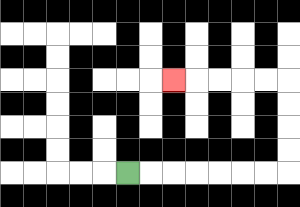{'start': '[5, 7]', 'end': '[7, 3]', 'path_directions': 'R,R,R,R,R,R,R,U,U,U,U,L,L,L,L,L', 'path_coordinates': '[[5, 7], [6, 7], [7, 7], [8, 7], [9, 7], [10, 7], [11, 7], [12, 7], [12, 6], [12, 5], [12, 4], [12, 3], [11, 3], [10, 3], [9, 3], [8, 3], [7, 3]]'}